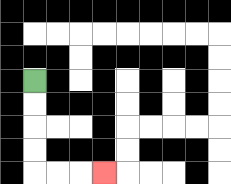{'start': '[1, 3]', 'end': '[4, 7]', 'path_directions': 'D,D,D,D,R,R,R', 'path_coordinates': '[[1, 3], [1, 4], [1, 5], [1, 6], [1, 7], [2, 7], [3, 7], [4, 7]]'}